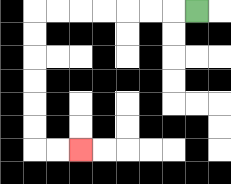{'start': '[8, 0]', 'end': '[3, 6]', 'path_directions': 'L,L,L,L,L,L,L,D,D,D,D,D,D,R,R', 'path_coordinates': '[[8, 0], [7, 0], [6, 0], [5, 0], [4, 0], [3, 0], [2, 0], [1, 0], [1, 1], [1, 2], [1, 3], [1, 4], [1, 5], [1, 6], [2, 6], [3, 6]]'}